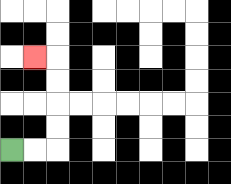{'start': '[0, 6]', 'end': '[1, 2]', 'path_directions': 'R,R,U,U,U,U,L', 'path_coordinates': '[[0, 6], [1, 6], [2, 6], [2, 5], [2, 4], [2, 3], [2, 2], [1, 2]]'}